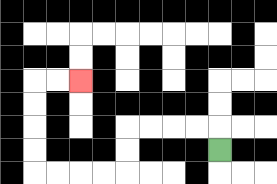{'start': '[9, 6]', 'end': '[3, 3]', 'path_directions': 'U,L,L,L,L,D,D,L,L,L,L,U,U,U,U,R,R', 'path_coordinates': '[[9, 6], [9, 5], [8, 5], [7, 5], [6, 5], [5, 5], [5, 6], [5, 7], [4, 7], [3, 7], [2, 7], [1, 7], [1, 6], [1, 5], [1, 4], [1, 3], [2, 3], [3, 3]]'}